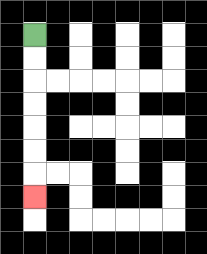{'start': '[1, 1]', 'end': '[1, 8]', 'path_directions': 'D,D,D,D,D,D,D', 'path_coordinates': '[[1, 1], [1, 2], [1, 3], [1, 4], [1, 5], [1, 6], [1, 7], [1, 8]]'}